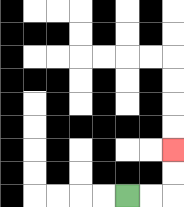{'start': '[5, 8]', 'end': '[7, 6]', 'path_directions': 'R,R,U,U', 'path_coordinates': '[[5, 8], [6, 8], [7, 8], [7, 7], [7, 6]]'}